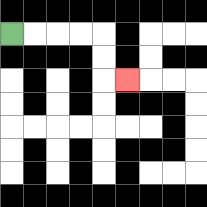{'start': '[0, 1]', 'end': '[5, 3]', 'path_directions': 'R,R,R,R,D,D,R', 'path_coordinates': '[[0, 1], [1, 1], [2, 1], [3, 1], [4, 1], [4, 2], [4, 3], [5, 3]]'}